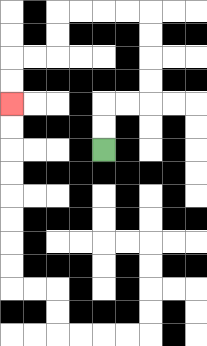{'start': '[4, 6]', 'end': '[0, 4]', 'path_directions': 'U,U,R,R,U,U,U,U,L,L,L,L,D,D,L,L,D,D', 'path_coordinates': '[[4, 6], [4, 5], [4, 4], [5, 4], [6, 4], [6, 3], [6, 2], [6, 1], [6, 0], [5, 0], [4, 0], [3, 0], [2, 0], [2, 1], [2, 2], [1, 2], [0, 2], [0, 3], [0, 4]]'}